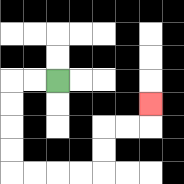{'start': '[2, 3]', 'end': '[6, 4]', 'path_directions': 'L,L,D,D,D,D,R,R,R,R,U,U,R,R,U', 'path_coordinates': '[[2, 3], [1, 3], [0, 3], [0, 4], [0, 5], [0, 6], [0, 7], [1, 7], [2, 7], [3, 7], [4, 7], [4, 6], [4, 5], [5, 5], [6, 5], [6, 4]]'}